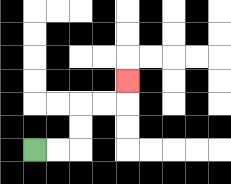{'start': '[1, 6]', 'end': '[5, 3]', 'path_directions': 'R,R,U,U,R,R,U', 'path_coordinates': '[[1, 6], [2, 6], [3, 6], [3, 5], [3, 4], [4, 4], [5, 4], [5, 3]]'}